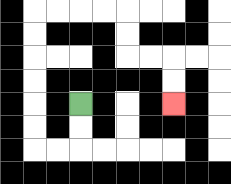{'start': '[3, 4]', 'end': '[7, 4]', 'path_directions': 'D,D,L,L,U,U,U,U,U,U,R,R,R,R,D,D,R,R,D,D', 'path_coordinates': '[[3, 4], [3, 5], [3, 6], [2, 6], [1, 6], [1, 5], [1, 4], [1, 3], [1, 2], [1, 1], [1, 0], [2, 0], [3, 0], [4, 0], [5, 0], [5, 1], [5, 2], [6, 2], [7, 2], [7, 3], [7, 4]]'}